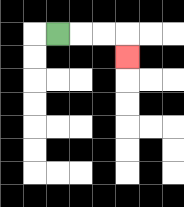{'start': '[2, 1]', 'end': '[5, 2]', 'path_directions': 'R,R,R,D', 'path_coordinates': '[[2, 1], [3, 1], [4, 1], [5, 1], [5, 2]]'}